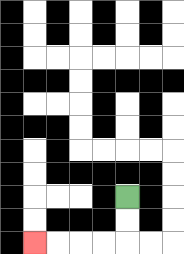{'start': '[5, 8]', 'end': '[1, 10]', 'path_directions': 'D,D,L,L,L,L', 'path_coordinates': '[[5, 8], [5, 9], [5, 10], [4, 10], [3, 10], [2, 10], [1, 10]]'}